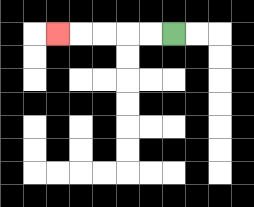{'start': '[7, 1]', 'end': '[2, 1]', 'path_directions': 'L,L,L,L,L', 'path_coordinates': '[[7, 1], [6, 1], [5, 1], [4, 1], [3, 1], [2, 1]]'}